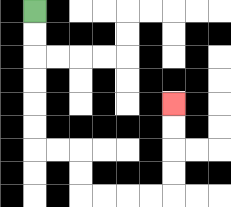{'start': '[1, 0]', 'end': '[7, 4]', 'path_directions': 'D,D,D,D,D,D,R,R,D,D,R,R,R,R,U,U,U,U', 'path_coordinates': '[[1, 0], [1, 1], [1, 2], [1, 3], [1, 4], [1, 5], [1, 6], [2, 6], [3, 6], [3, 7], [3, 8], [4, 8], [5, 8], [6, 8], [7, 8], [7, 7], [7, 6], [7, 5], [7, 4]]'}